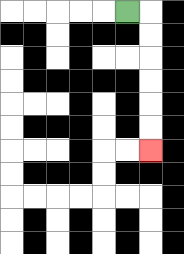{'start': '[5, 0]', 'end': '[6, 6]', 'path_directions': 'R,D,D,D,D,D,D', 'path_coordinates': '[[5, 0], [6, 0], [6, 1], [6, 2], [6, 3], [6, 4], [6, 5], [6, 6]]'}